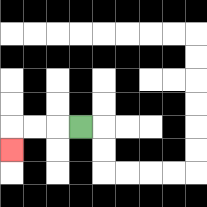{'start': '[3, 5]', 'end': '[0, 6]', 'path_directions': 'L,L,L,D', 'path_coordinates': '[[3, 5], [2, 5], [1, 5], [0, 5], [0, 6]]'}